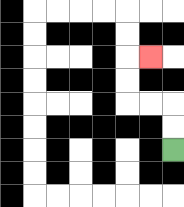{'start': '[7, 6]', 'end': '[6, 2]', 'path_directions': 'U,U,L,L,U,U,R', 'path_coordinates': '[[7, 6], [7, 5], [7, 4], [6, 4], [5, 4], [5, 3], [5, 2], [6, 2]]'}